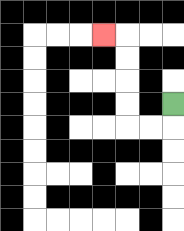{'start': '[7, 4]', 'end': '[4, 1]', 'path_directions': 'D,L,L,U,U,U,U,L', 'path_coordinates': '[[7, 4], [7, 5], [6, 5], [5, 5], [5, 4], [5, 3], [5, 2], [5, 1], [4, 1]]'}